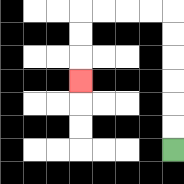{'start': '[7, 6]', 'end': '[3, 3]', 'path_directions': 'U,U,U,U,U,U,L,L,L,L,D,D,D', 'path_coordinates': '[[7, 6], [7, 5], [7, 4], [7, 3], [7, 2], [7, 1], [7, 0], [6, 0], [5, 0], [4, 0], [3, 0], [3, 1], [3, 2], [3, 3]]'}